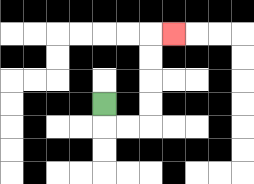{'start': '[4, 4]', 'end': '[7, 1]', 'path_directions': 'D,R,R,U,U,U,U,R', 'path_coordinates': '[[4, 4], [4, 5], [5, 5], [6, 5], [6, 4], [6, 3], [6, 2], [6, 1], [7, 1]]'}